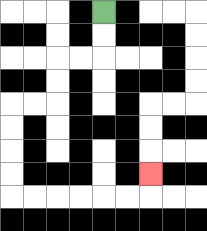{'start': '[4, 0]', 'end': '[6, 7]', 'path_directions': 'D,D,L,L,D,D,L,L,D,D,D,D,R,R,R,R,R,R,U', 'path_coordinates': '[[4, 0], [4, 1], [4, 2], [3, 2], [2, 2], [2, 3], [2, 4], [1, 4], [0, 4], [0, 5], [0, 6], [0, 7], [0, 8], [1, 8], [2, 8], [3, 8], [4, 8], [5, 8], [6, 8], [6, 7]]'}